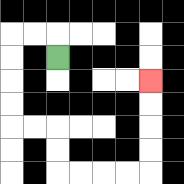{'start': '[2, 2]', 'end': '[6, 3]', 'path_directions': 'U,L,L,D,D,D,D,R,R,D,D,R,R,R,R,U,U,U,U', 'path_coordinates': '[[2, 2], [2, 1], [1, 1], [0, 1], [0, 2], [0, 3], [0, 4], [0, 5], [1, 5], [2, 5], [2, 6], [2, 7], [3, 7], [4, 7], [5, 7], [6, 7], [6, 6], [6, 5], [6, 4], [6, 3]]'}